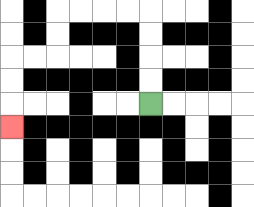{'start': '[6, 4]', 'end': '[0, 5]', 'path_directions': 'U,U,U,U,L,L,L,L,D,D,L,L,D,D,D', 'path_coordinates': '[[6, 4], [6, 3], [6, 2], [6, 1], [6, 0], [5, 0], [4, 0], [3, 0], [2, 0], [2, 1], [2, 2], [1, 2], [0, 2], [0, 3], [0, 4], [0, 5]]'}